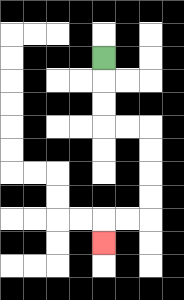{'start': '[4, 2]', 'end': '[4, 10]', 'path_directions': 'D,D,D,R,R,D,D,D,D,L,L,D', 'path_coordinates': '[[4, 2], [4, 3], [4, 4], [4, 5], [5, 5], [6, 5], [6, 6], [6, 7], [6, 8], [6, 9], [5, 9], [4, 9], [4, 10]]'}